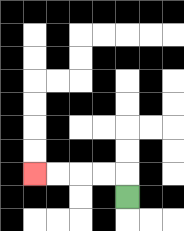{'start': '[5, 8]', 'end': '[1, 7]', 'path_directions': 'U,L,L,L,L', 'path_coordinates': '[[5, 8], [5, 7], [4, 7], [3, 7], [2, 7], [1, 7]]'}